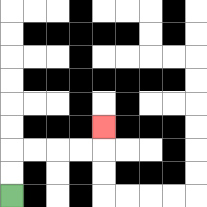{'start': '[0, 8]', 'end': '[4, 5]', 'path_directions': 'U,U,R,R,R,R,U', 'path_coordinates': '[[0, 8], [0, 7], [0, 6], [1, 6], [2, 6], [3, 6], [4, 6], [4, 5]]'}